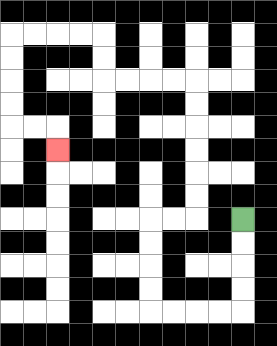{'start': '[10, 9]', 'end': '[2, 6]', 'path_directions': 'D,D,D,D,L,L,L,L,U,U,U,U,R,R,U,U,U,U,U,U,L,L,L,L,U,U,L,L,L,L,D,D,D,D,R,R,D', 'path_coordinates': '[[10, 9], [10, 10], [10, 11], [10, 12], [10, 13], [9, 13], [8, 13], [7, 13], [6, 13], [6, 12], [6, 11], [6, 10], [6, 9], [7, 9], [8, 9], [8, 8], [8, 7], [8, 6], [8, 5], [8, 4], [8, 3], [7, 3], [6, 3], [5, 3], [4, 3], [4, 2], [4, 1], [3, 1], [2, 1], [1, 1], [0, 1], [0, 2], [0, 3], [0, 4], [0, 5], [1, 5], [2, 5], [2, 6]]'}